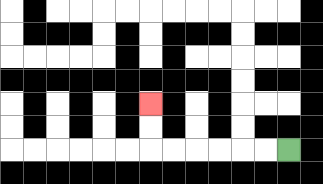{'start': '[12, 6]', 'end': '[6, 4]', 'path_directions': 'L,L,L,L,L,L,U,U', 'path_coordinates': '[[12, 6], [11, 6], [10, 6], [9, 6], [8, 6], [7, 6], [6, 6], [6, 5], [6, 4]]'}